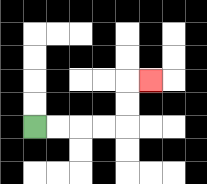{'start': '[1, 5]', 'end': '[6, 3]', 'path_directions': 'R,R,R,R,U,U,R', 'path_coordinates': '[[1, 5], [2, 5], [3, 5], [4, 5], [5, 5], [5, 4], [5, 3], [6, 3]]'}